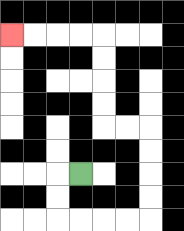{'start': '[3, 7]', 'end': '[0, 1]', 'path_directions': 'L,D,D,R,R,R,R,U,U,U,U,L,L,U,U,U,U,L,L,L,L', 'path_coordinates': '[[3, 7], [2, 7], [2, 8], [2, 9], [3, 9], [4, 9], [5, 9], [6, 9], [6, 8], [6, 7], [6, 6], [6, 5], [5, 5], [4, 5], [4, 4], [4, 3], [4, 2], [4, 1], [3, 1], [2, 1], [1, 1], [0, 1]]'}